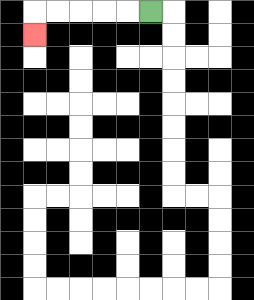{'start': '[6, 0]', 'end': '[1, 1]', 'path_directions': 'L,L,L,L,L,D', 'path_coordinates': '[[6, 0], [5, 0], [4, 0], [3, 0], [2, 0], [1, 0], [1, 1]]'}